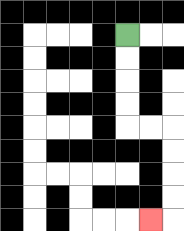{'start': '[5, 1]', 'end': '[6, 9]', 'path_directions': 'D,D,D,D,R,R,D,D,D,D,L', 'path_coordinates': '[[5, 1], [5, 2], [5, 3], [5, 4], [5, 5], [6, 5], [7, 5], [7, 6], [7, 7], [7, 8], [7, 9], [6, 9]]'}